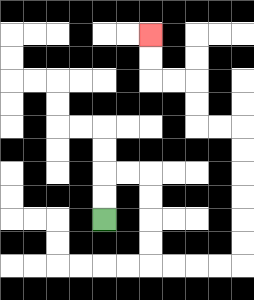{'start': '[4, 9]', 'end': '[6, 1]', 'path_directions': 'U,U,R,R,D,D,D,D,R,R,R,R,U,U,U,U,U,U,L,L,U,U,L,L,U,U', 'path_coordinates': '[[4, 9], [4, 8], [4, 7], [5, 7], [6, 7], [6, 8], [6, 9], [6, 10], [6, 11], [7, 11], [8, 11], [9, 11], [10, 11], [10, 10], [10, 9], [10, 8], [10, 7], [10, 6], [10, 5], [9, 5], [8, 5], [8, 4], [8, 3], [7, 3], [6, 3], [6, 2], [6, 1]]'}